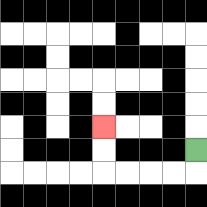{'start': '[8, 6]', 'end': '[4, 5]', 'path_directions': 'D,L,L,L,L,U,U', 'path_coordinates': '[[8, 6], [8, 7], [7, 7], [6, 7], [5, 7], [4, 7], [4, 6], [4, 5]]'}